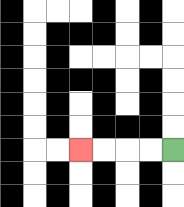{'start': '[7, 6]', 'end': '[3, 6]', 'path_directions': 'L,L,L,L', 'path_coordinates': '[[7, 6], [6, 6], [5, 6], [4, 6], [3, 6]]'}